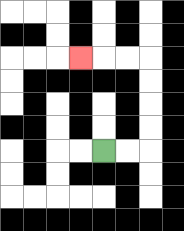{'start': '[4, 6]', 'end': '[3, 2]', 'path_directions': 'R,R,U,U,U,U,L,L,L', 'path_coordinates': '[[4, 6], [5, 6], [6, 6], [6, 5], [6, 4], [6, 3], [6, 2], [5, 2], [4, 2], [3, 2]]'}